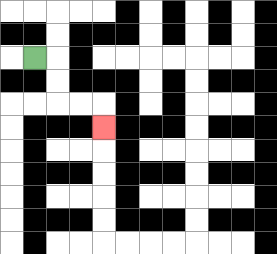{'start': '[1, 2]', 'end': '[4, 5]', 'path_directions': 'R,D,D,R,R,D', 'path_coordinates': '[[1, 2], [2, 2], [2, 3], [2, 4], [3, 4], [4, 4], [4, 5]]'}